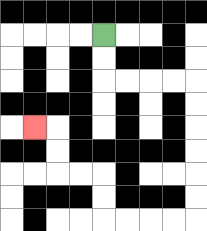{'start': '[4, 1]', 'end': '[1, 5]', 'path_directions': 'D,D,R,R,R,R,D,D,D,D,D,D,L,L,L,L,U,U,L,L,U,U,L', 'path_coordinates': '[[4, 1], [4, 2], [4, 3], [5, 3], [6, 3], [7, 3], [8, 3], [8, 4], [8, 5], [8, 6], [8, 7], [8, 8], [8, 9], [7, 9], [6, 9], [5, 9], [4, 9], [4, 8], [4, 7], [3, 7], [2, 7], [2, 6], [2, 5], [1, 5]]'}